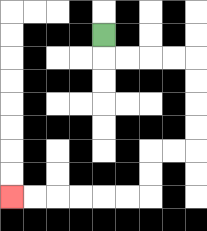{'start': '[4, 1]', 'end': '[0, 8]', 'path_directions': 'D,R,R,R,R,D,D,D,D,L,L,D,D,L,L,L,L,L,L', 'path_coordinates': '[[4, 1], [4, 2], [5, 2], [6, 2], [7, 2], [8, 2], [8, 3], [8, 4], [8, 5], [8, 6], [7, 6], [6, 6], [6, 7], [6, 8], [5, 8], [4, 8], [3, 8], [2, 8], [1, 8], [0, 8]]'}